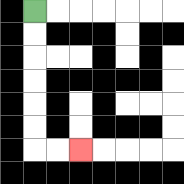{'start': '[1, 0]', 'end': '[3, 6]', 'path_directions': 'D,D,D,D,D,D,R,R', 'path_coordinates': '[[1, 0], [1, 1], [1, 2], [1, 3], [1, 4], [1, 5], [1, 6], [2, 6], [3, 6]]'}